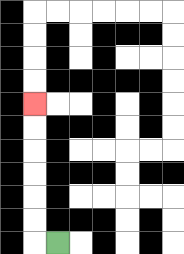{'start': '[2, 10]', 'end': '[1, 4]', 'path_directions': 'L,U,U,U,U,U,U', 'path_coordinates': '[[2, 10], [1, 10], [1, 9], [1, 8], [1, 7], [1, 6], [1, 5], [1, 4]]'}